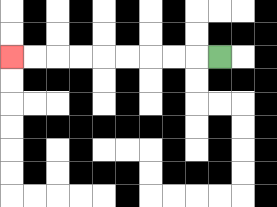{'start': '[9, 2]', 'end': '[0, 2]', 'path_directions': 'L,L,L,L,L,L,L,L,L', 'path_coordinates': '[[9, 2], [8, 2], [7, 2], [6, 2], [5, 2], [4, 2], [3, 2], [2, 2], [1, 2], [0, 2]]'}